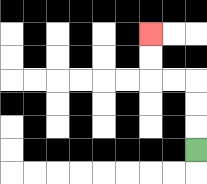{'start': '[8, 6]', 'end': '[6, 1]', 'path_directions': 'U,U,U,L,L,U,U', 'path_coordinates': '[[8, 6], [8, 5], [8, 4], [8, 3], [7, 3], [6, 3], [6, 2], [6, 1]]'}